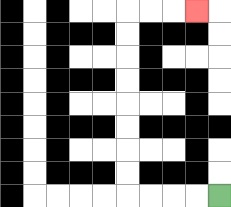{'start': '[9, 8]', 'end': '[8, 0]', 'path_directions': 'L,L,L,L,U,U,U,U,U,U,U,U,R,R,R', 'path_coordinates': '[[9, 8], [8, 8], [7, 8], [6, 8], [5, 8], [5, 7], [5, 6], [5, 5], [5, 4], [5, 3], [5, 2], [5, 1], [5, 0], [6, 0], [7, 0], [8, 0]]'}